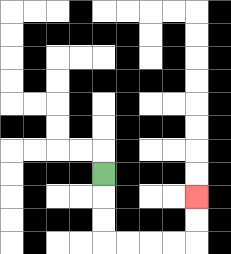{'start': '[4, 7]', 'end': '[8, 8]', 'path_directions': 'D,D,D,R,R,R,R,U,U', 'path_coordinates': '[[4, 7], [4, 8], [4, 9], [4, 10], [5, 10], [6, 10], [7, 10], [8, 10], [8, 9], [8, 8]]'}